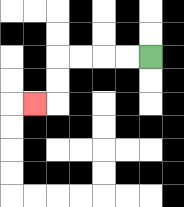{'start': '[6, 2]', 'end': '[1, 4]', 'path_directions': 'L,L,L,L,D,D,L', 'path_coordinates': '[[6, 2], [5, 2], [4, 2], [3, 2], [2, 2], [2, 3], [2, 4], [1, 4]]'}